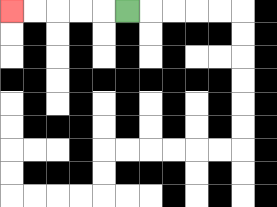{'start': '[5, 0]', 'end': '[0, 0]', 'path_directions': 'L,L,L,L,L', 'path_coordinates': '[[5, 0], [4, 0], [3, 0], [2, 0], [1, 0], [0, 0]]'}